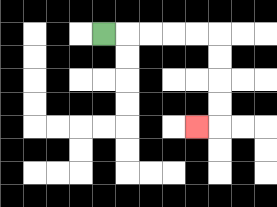{'start': '[4, 1]', 'end': '[8, 5]', 'path_directions': 'R,R,R,R,R,D,D,D,D,L', 'path_coordinates': '[[4, 1], [5, 1], [6, 1], [7, 1], [8, 1], [9, 1], [9, 2], [9, 3], [9, 4], [9, 5], [8, 5]]'}